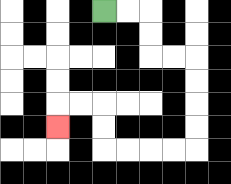{'start': '[4, 0]', 'end': '[2, 5]', 'path_directions': 'R,R,D,D,R,R,D,D,D,D,L,L,L,L,U,U,L,L,D', 'path_coordinates': '[[4, 0], [5, 0], [6, 0], [6, 1], [6, 2], [7, 2], [8, 2], [8, 3], [8, 4], [8, 5], [8, 6], [7, 6], [6, 6], [5, 6], [4, 6], [4, 5], [4, 4], [3, 4], [2, 4], [2, 5]]'}